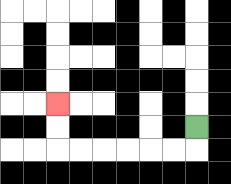{'start': '[8, 5]', 'end': '[2, 4]', 'path_directions': 'D,L,L,L,L,L,L,U,U', 'path_coordinates': '[[8, 5], [8, 6], [7, 6], [6, 6], [5, 6], [4, 6], [3, 6], [2, 6], [2, 5], [2, 4]]'}